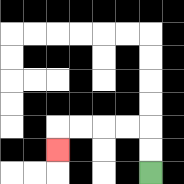{'start': '[6, 7]', 'end': '[2, 6]', 'path_directions': 'U,U,L,L,L,L,D', 'path_coordinates': '[[6, 7], [6, 6], [6, 5], [5, 5], [4, 5], [3, 5], [2, 5], [2, 6]]'}